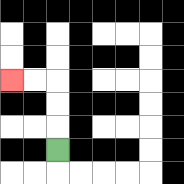{'start': '[2, 6]', 'end': '[0, 3]', 'path_directions': 'U,U,U,L,L', 'path_coordinates': '[[2, 6], [2, 5], [2, 4], [2, 3], [1, 3], [0, 3]]'}